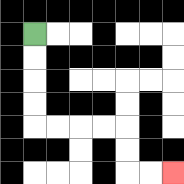{'start': '[1, 1]', 'end': '[7, 7]', 'path_directions': 'D,D,D,D,R,R,R,R,D,D,R,R', 'path_coordinates': '[[1, 1], [1, 2], [1, 3], [1, 4], [1, 5], [2, 5], [3, 5], [4, 5], [5, 5], [5, 6], [5, 7], [6, 7], [7, 7]]'}